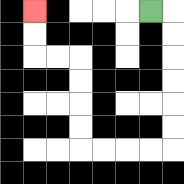{'start': '[6, 0]', 'end': '[1, 0]', 'path_directions': 'R,D,D,D,D,D,D,L,L,L,L,U,U,U,U,L,L,U,U', 'path_coordinates': '[[6, 0], [7, 0], [7, 1], [7, 2], [7, 3], [7, 4], [7, 5], [7, 6], [6, 6], [5, 6], [4, 6], [3, 6], [3, 5], [3, 4], [3, 3], [3, 2], [2, 2], [1, 2], [1, 1], [1, 0]]'}